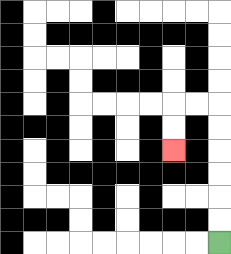{'start': '[9, 10]', 'end': '[7, 6]', 'path_directions': 'U,U,U,U,U,U,L,L,D,D', 'path_coordinates': '[[9, 10], [9, 9], [9, 8], [9, 7], [9, 6], [9, 5], [9, 4], [8, 4], [7, 4], [7, 5], [7, 6]]'}